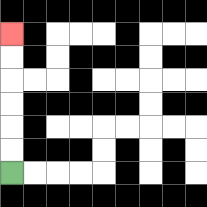{'start': '[0, 7]', 'end': '[0, 1]', 'path_directions': 'U,U,U,U,U,U', 'path_coordinates': '[[0, 7], [0, 6], [0, 5], [0, 4], [0, 3], [0, 2], [0, 1]]'}